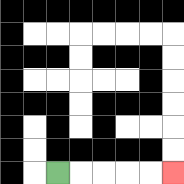{'start': '[2, 7]', 'end': '[7, 7]', 'path_directions': 'R,R,R,R,R', 'path_coordinates': '[[2, 7], [3, 7], [4, 7], [5, 7], [6, 7], [7, 7]]'}